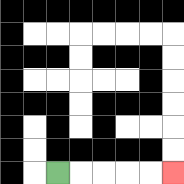{'start': '[2, 7]', 'end': '[7, 7]', 'path_directions': 'R,R,R,R,R', 'path_coordinates': '[[2, 7], [3, 7], [4, 7], [5, 7], [6, 7], [7, 7]]'}